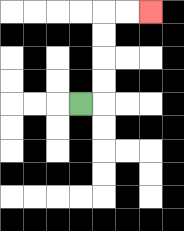{'start': '[3, 4]', 'end': '[6, 0]', 'path_directions': 'R,U,U,U,U,R,R', 'path_coordinates': '[[3, 4], [4, 4], [4, 3], [4, 2], [4, 1], [4, 0], [5, 0], [6, 0]]'}